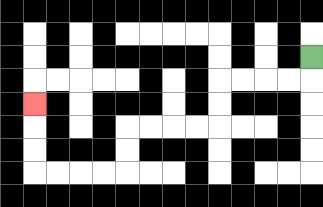{'start': '[13, 2]', 'end': '[1, 4]', 'path_directions': 'D,L,L,L,L,D,D,L,L,L,L,D,D,L,L,L,L,U,U,U', 'path_coordinates': '[[13, 2], [13, 3], [12, 3], [11, 3], [10, 3], [9, 3], [9, 4], [9, 5], [8, 5], [7, 5], [6, 5], [5, 5], [5, 6], [5, 7], [4, 7], [3, 7], [2, 7], [1, 7], [1, 6], [1, 5], [1, 4]]'}